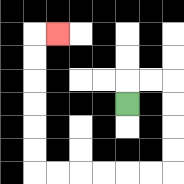{'start': '[5, 4]', 'end': '[2, 1]', 'path_directions': 'U,R,R,D,D,D,D,L,L,L,L,L,L,U,U,U,U,U,U,R', 'path_coordinates': '[[5, 4], [5, 3], [6, 3], [7, 3], [7, 4], [7, 5], [7, 6], [7, 7], [6, 7], [5, 7], [4, 7], [3, 7], [2, 7], [1, 7], [1, 6], [1, 5], [1, 4], [1, 3], [1, 2], [1, 1], [2, 1]]'}